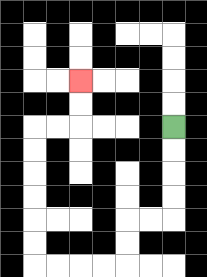{'start': '[7, 5]', 'end': '[3, 3]', 'path_directions': 'D,D,D,D,L,L,D,D,L,L,L,L,U,U,U,U,U,U,R,R,U,U', 'path_coordinates': '[[7, 5], [7, 6], [7, 7], [7, 8], [7, 9], [6, 9], [5, 9], [5, 10], [5, 11], [4, 11], [3, 11], [2, 11], [1, 11], [1, 10], [1, 9], [1, 8], [1, 7], [1, 6], [1, 5], [2, 5], [3, 5], [3, 4], [3, 3]]'}